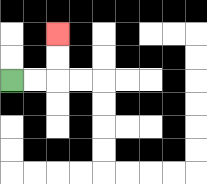{'start': '[0, 3]', 'end': '[2, 1]', 'path_directions': 'R,R,U,U', 'path_coordinates': '[[0, 3], [1, 3], [2, 3], [2, 2], [2, 1]]'}